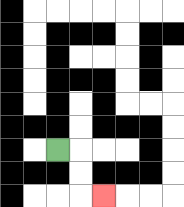{'start': '[2, 6]', 'end': '[4, 8]', 'path_directions': 'R,D,D,R', 'path_coordinates': '[[2, 6], [3, 6], [3, 7], [3, 8], [4, 8]]'}